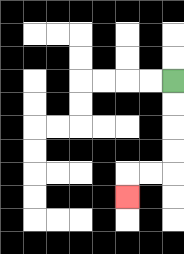{'start': '[7, 3]', 'end': '[5, 8]', 'path_directions': 'D,D,D,D,L,L,D', 'path_coordinates': '[[7, 3], [7, 4], [7, 5], [7, 6], [7, 7], [6, 7], [5, 7], [5, 8]]'}